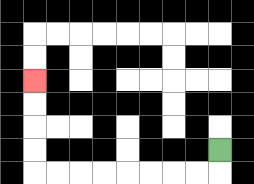{'start': '[9, 6]', 'end': '[1, 3]', 'path_directions': 'D,L,L,L,L,L,L,L,L,U,U,U,U', 'path_coordinates': '[[9, 6], [9, 7], [8, 7], [7, 7], [6, 7], [5, 7], [4, 7], [3, 7], [2, 7], [1, 7], [1, 6], [1, 5], [1, 4], [1, 3]]'}